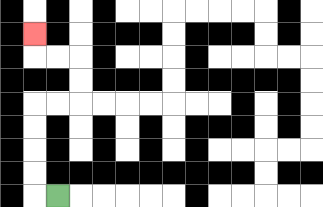{'start': '[2, 8]', 'end': '[1, 1]', 'path_directions': 'L,U,U,U,U,R,R,U,U,L,L,U', 'path_coordinates': '[[2, 8], [1, 8], [1, 7], [1, 6], [1, 5], [1, 4], [2, 4], [3, 4], [3, 3], [3, 2], [2, 2], [1, 2], [1, 1]]'}